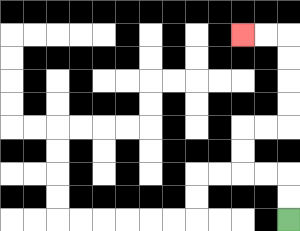{'start': '[12, 9]', 'end': '[10, 1]', 'path_directions': 'U,U,L,L,U,U,R,R,U,U,U,U,L,L', 'path_coordinates': '[[12, 9], [12, 8], [12, 7], [11, 7], [10, 7], [10, 6], [10, 5], [11, 5], [12, 5], [12, 4], [12, 3], [12, 2], [12, 1], [11, 1], [10, 1]]'}